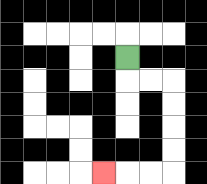{'start': '[5, 2]', 'end': '[4, 7]', 'path_directions': 'D,R,R,D,D,D,D,L,L,L', 'path_coordinates': '[[5, 2], [5, 3], [6, 3], [7, 3], [7, 4], [7, 5], [7, 6], [7, 7], [6, 7], [5, 7], [4, 7]]'}